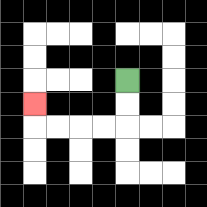{'start': '[5, 3]', 'end': '[1, 4]', 'path_directions': 'D,D,L,L,L,L,U', 'path_coordinates': '[[5, 3], [5, 4], [5, 5], [4, 5], [3, 5], [2, 5], [1, 5], [1, 4]]'}